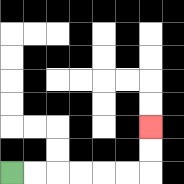{'start': '[0, 7]', 'end': '[6, 5]', 'path_directions': 'R,R,R,R,R,R,U,U', 'path_coordinates': '[[0, 7], [1, 7], [2, 7], [3, 7], [4, 7], [5, 7], [6, 7], [6, 6], [6, 5]]'}